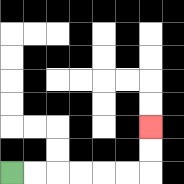{'start': '[0, 7]', 'end': '[6, 5]', 'path_directions': 'R,R,R,R,R,R,U,U', 'path_coordinates': '[[0, 7], [1, 7], [2, 7], [3, 7], [4, 7], [5, 7], [6, 7], [6, 6], [6, 5]]'}